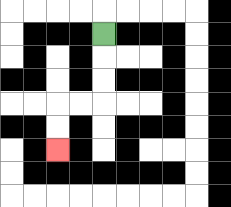{'start': '[4, 1]', 'end': '[2, 6]', 'path_directions': 'D,D,D,L,L,D,D', 'path_coordinates': '[[4, 1], [4, 2], [4, 3], [4, 4], [3, 4], [2, 4], [2, 5], [2, 6]]'}